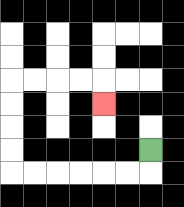{'start': '[6, 6]', 'end': '[4, 4]', 'path_directions': 'D,L,L,L,L,L,L,U,U,U,U,R,R,R,R,D', 'path_coordinates': '[[6, 6], [6, 7], [5, 7], [4, 7], [3, 7], [2, 7], [1, 7], [0, 7], [0, 6], [0, 5], [0, 4], [0, 3], [1, 3], [2, 3], [3, 3], [4, 3], [4, 4]]'}